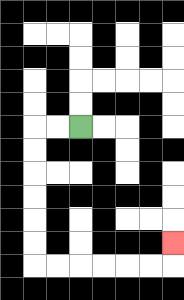{'start': '[3, 5]', 'end': '[7, 10]', 'path_directions': 'L,L,D,D,D,D,D,D,R,R,R,R,R,R,U', 'path_coordinates': '[[3, 5], [2, 5], [1, 5], [1, 6], [1, 7], [1, 8], [1, 9], [1, 10], [1, 11], [2, 11], [3, 11], [4, 11], [5, 11], [6, 11], [7, 11], [7, 10]]'}